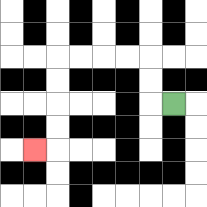{'start': '[7, 4]', 'end': '[1, 6]', 'path_directions': 'L,U,U,L,L,L,L,D,D,D,D,L', 'path_coordinates': '[[7, 4], [6, 4], [6, 3], [6, 2], [5, 2], [4, 2], [3, 2], [2, 2], [2, 3], [2, 4], [2, 5], [2, 6], [1, 6]]'}